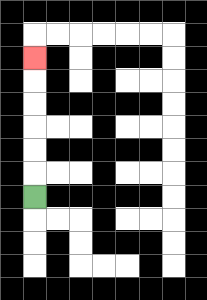{'start': '[1, 8]', 'end': '[1, 2]', 'path_directions': 'U,U,U,U,U,U', 'path_coordinates': '[[1, 8], [1, 7], [1, 6], [1, 5], [1, 4], [1, 3], [1, 2]]'}